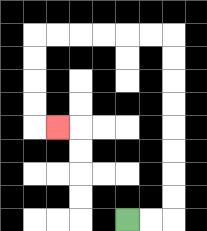{'start': '[5, 9]', 'end': '[2, 5]', 'path_directions': 'R,R,U,U,U,U,U,U,U,U,L,L,L,L,L,L,D,D,D,D,R', 'path_coordinates': '[[5, 9], [6, 9], [7, 9], [7, 8], [7, 7], [7, 6], [7, 5], [7, 4], [7, 3], [7, 2], [7, 1], [6, 1], [5, 1], [4, 1], [3, 1], [2, 1], [1, 1], [1, 2], [1, 3], [1, 4], [1, 5], [2, 5]]'}